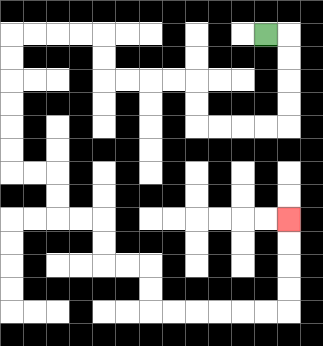{'start': '[11, 1]', 'end': '[12, 9]', 'path_directions': 'R,D,D,D,D,L,L,L,L,U,U,L,L,L,L,U,U,L,L,L,L,D,D,D,D,D,D,R,R,D,D,R,R,D,D,R,R,D,D,R,R,R,R,R,R,U,U,U,U', 'path_coordinates': '[[11, 1], [12, 1], [12, 2], [12, 3], [12, 4], [12, 5], [11, 5], [10, 5], [9, 5], [8, 5], [8, 4], [8, 3], [7, 3], [6, 3], [5, 3], [4, 3], [4, 2], [4, 1], [3, 1], [2, 1], [1, 1], [0, 1], [0, 2], [0, 3], [0, 4], [0, 5], [0, 6], [0, 7], [1, 7], [2, 7], [2, 8], [2, 9], [3, 9], [4, 9], [4, 10], [4, 11], [5, 11], [6, 11], [6, 12], [6, 13], [7, 13], [8, 13], [9, 13], [10, 13], [11, 13], [12, 13], [12, 12], [12, 11], [12, 10], [12, 9]]'}